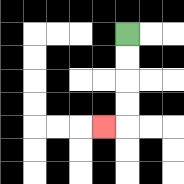{'start': '[5, 1]', 'end': '[4, 5]', 'path_directions': 'D,D,D,D,L', 'path_coordinates': '[[5, 1], [5, 2], [5, 3], [5, 4], [5, 5], [4, 5]]'}